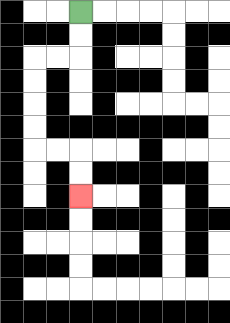{'start': '[3, 0]', 'end': '[3, 8]', 'path_directions': 'D,D,L,L,D,D,D,D,R,R,D,D', 'path_coordinates': '[[3, 0], [3, 1], [3, 2], [2, 2], [1, 2], [1, 3], [1, 4], [1, 5], [1, 6], [2, 6], [3, 6], [3, 7], [3, 8]]'}